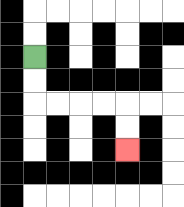{'start': '[1, 2]', 'end': '[5, 6]', 'path_directions': 'D,D,R,R,R,R,D,D', 'path_coordinates': '[[1, 2], [1, 3], [1, 4], [2, 4], [3, 4], [4, 4], [5, 4], [5, 5], [5, 6]]'}